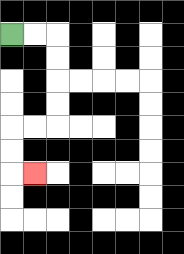{'start': '[0, 1]', 'end': '[1, 7]', 'path_directions': 'R,R,D,D,D,D,L,L,D,D,R', 'path_coordinates': '[[0, 1], [1, 1], [2, 1], [2, 2], [2, 3], [2, 4], [2, 5], [1, 5], [0, 5], [0, 6], [0, 7], [1, 7]]'}